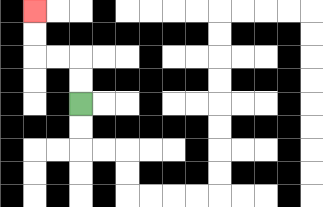{'start': '[3, 4]', 'end': '[1, 0]', 'path_directions': 'U,U,L,L,U,U', 'path_coordinates': '[[3, 4], [3, 3], [3, 2], [2, 2], [1, 2], [1, 1], [1, 0]]'}